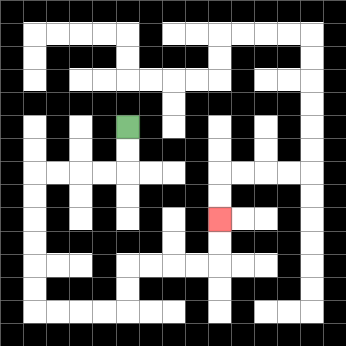{'start': '[5, 5]', 'end': '[9, 9]', 'path_directions': 'D,D,L,L,L,L,D,D,D,D,D,D,R,R,R,R,U,U,R,R,R,R,U,U', 'path_coordinates': '[[5, 5], [5, 6], [5, 7], [4, 7], [3, 7], [2, 7], [1, 7], [1, 8], [1, 9], [1, 10], [1, 11], [1, 12], [1, 13], [2, 13], [3, 13], [4, 13], [5, 13], [5, 12], [5, 11], [6, 11], [7, 11], [8, 11], [9, 11], [9, 10], [9, 9]]'}